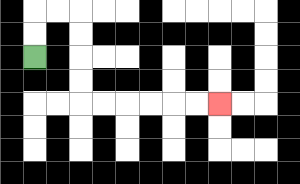{'start': '[1, 2]', 'end': '[9, 4]', 'path_directions': 'U,U,R,R,D,D,D,D,R,R,R,R,R,R', 'path_coordinates': '[[1, 2], [1, 1], [1, 0], [2, 0], [3, 0], [3, 1], [3, 2], [3, 3], [3, 4], [4, 4], [5, 4], [6, 4], [7, 4], [8, 4], [9, 4]]'}